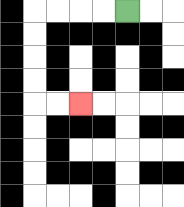{'start': '[5, 0]', 'end': '[3, 4]', 'path_directions': 'L,L,L,L,D,D,D,D,R,R', 'path_coordinates': '[[5, 0], [4, 0], [3, 0], [2, 0], [1, 0], [1, 1], [1, 2], [1, 3], [1, 4], [2, 4], [3, 4]]'}